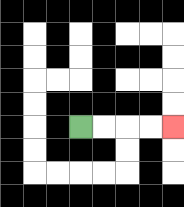{'start': '[3, 5]', 'end': '[7, 5]', 'path_directions': 'R,R,R,R', 'path_coordinates': '[[3, 5], [4, 5], [5, 5], [6, 5], [7, 5]]'}